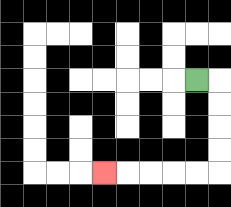{'start': '[8, 3]', 'end': '[4, 7]', 'path_directions': 'R,D,D,D,D,L,L,L,L,L', 'path_coordinates': '[[8, 3], [9, 3], [9, 4], [9, 5], [9, 6], [9, 7], [8, 7], [7, 7], [6, 7], [5, 7], [4, 7]]'}